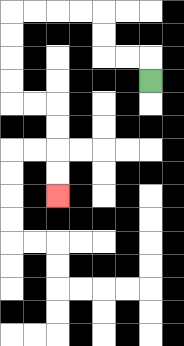{'start': '[6, 3]', 'end': '[2, 8]', 'path_directions': 'U,L,L,U,U,L,L,L,L,D,D,D,D,R,R,D,D,D,D', 'path_coordinates': '[[6, 3], [6, 2], [5, 2], [4, 2], [4, 1], [4, 0], [3, 0], [2, 0], [1, 0], [0, 0], [0, 1], [0, 2], [0, 3], [0, 4], [1, 4], [2, 4], [2, 5], [2, 6], [2, 7], [2, 8]]'}